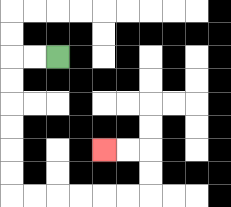{'start': '[2, 2]', 'end': '[4, 6]', 'path_directions': 'L,L,D,D,D,D,D,D,R,R,R,R,R,R,U,U,L,L', 'path_coordinates': '[[2, 2], [1, 2], [0, 2], [0, 3], [0, 4], [0, 5], [0, 6], [0, 7], [0, 8], [1, 8], [2, 8], [3, 8], [4, 8], [5, 8], [6, 8], [6, 7], [6, 6], [5, 6], [4, 6]]'}